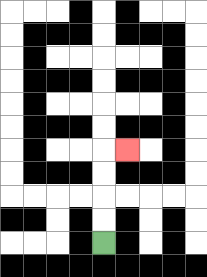{'start': '[4, 10]', 'end': '[5, 6]', 'path_directions': 'U,U,U,U,R', 'path_coordinates': '[[4, 10], [4, 9], [4, 8], [4, 7], [4, 6], [5, 6]]'}